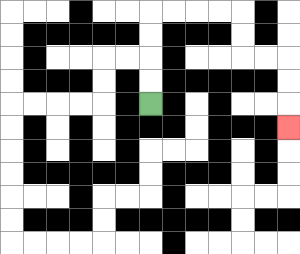{'start': '[6, 4]', 'end': '[12, 5]', 'path_directions': 'U,U,U,U,R,R,R,R,D,D,R,R,D,D,D', 'path_coordinates': '[[6, 4], [6, 3], [6, 2], [6, 1], [6, 0], [7, 0], [8, 0], [9, 0], [10, 0], [10, 1], [10, 2], [11, 2], [12, 2], [12, 3], [12, 4], [12, 5]]'}